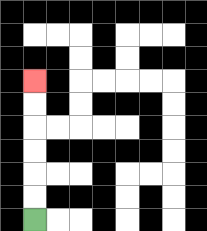{'start': '[1, 9]', 'end': '[1, 3]', 'path_directions': 'U,U,U,U,U,U', 'path_coordinates': '[[1, 9], [1, 8], [1, 7], [1, 6], [1, 5], [1, 4], [1, 3]]'}